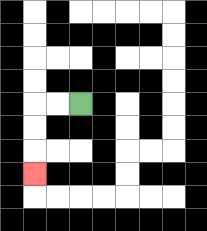{'start': '[3, 4]', 'end': '[1, 7]', 'path_directions': 'L,L,D,D,D', 'path_coordinates': '[[3, 4], [2, 4], [1, 4], [1, 5], [1, 6], [1, 7]]'}